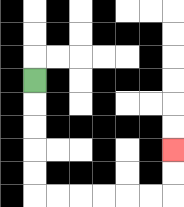{'start': '[1, 3]', 'end': '[7, 6]', 'path_directions': 'D,D,D,D,D,R,R,R,R,R,R,U,U', 'path_coordinates': '[[1, 3], [1, 4], [1, 5], [1, 6], [1, 7], [1, 8], [2, 8], [3, 8], [4, 8], [5, 8], [6, 8], [7, 8], [7, 7], [7, 6]]'}